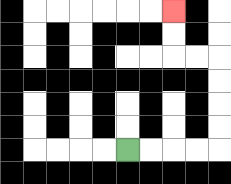{'start': '[5, 6]', 'end': '[7, 0]', 'path_directions': 'R,R,R,R,U,U,U,U,L,L,U,U', 'path_coordinates': '[[5, 6], [6, 6], [7, 6], [8, 6], [9, 6], [9, 5], [9, 4], [9, 3], [9, 2], [8, 2], [7, 2], [7, 1], [7, 0]]'}